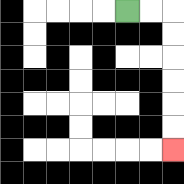{'start': '[5, 0]', 'end': '[7, 6]', 'path_directions': 'R,R,D,D,D,D,D,D', 'path_coordinates': '[[5, 0], [6, 0], [7, 0], [7, 1], [7, 2], [7, 3], [7, 4], [7, 5], [7, 6]]'}